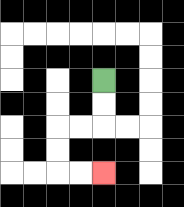{'start': '[4, 3]', 'end': '[4, 7]', 'path_directions': 'D,D,L,L,D,D,R,R', 'path_coordinates': '[[4, 3], [4, 4], [4, 5], [3, 5], [2, 5], [2, 6], [2, 7], [3, 7], [4, 7]]'}